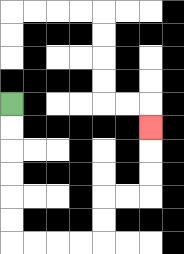{'start': '[0, 4]', 'end': '[6, 5]', 'path_directions': 'D,D,D,D,D,D,R,R,R,R,U,U,R,R,U,U,U', 'path_coordinates': '[[0, 4], [0, 5], [0, 6], [0, 7], [0, 8], [0, 9], [0, 10], [1, 10], [2, 10], [3, 10], [4, 10], [4, 9], [4, 8], [5, 8], [6, 8], [6, 7], [6, 6], [6, 5]]'}